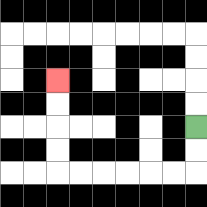{'start': '[8, 5]', 'end': '[2, 3]', 'path_directions': 'D,D,L,L,L,L,L,L,U,U,U,U', 'path_coordinates': '[[8, 5], [8, 6], [8, 7], [7, 7], [6, 7], [5, 7], [4, 7], [3, 7], [2, 7], [2, 6], [2, 5], [2, 4], [2, 3]]'}